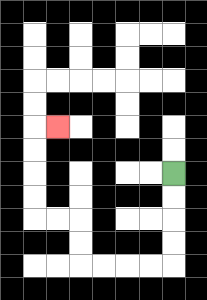{'start': '[7, 7]', 'end': '[2, 5]', 'path_directions': 'D,D,D,D,L,L,L,L,U,U,L,L,U,U,U,U,R', 'path_coordinates': '[[7, 7], [7, 8], [7, 9], [7, 10], [7, 11], [6, 11], [5, 11], [4, 11], [3, 11], [3, 10], [3, 9], [2, 9], [1, 9], [1, 8], [1, 7], [1, 6], [1, 5], [2, 5]]'}